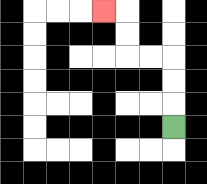{'start': '[7, 5]', 'end': '[4, 0]', 'path_directions': 'U,U,U,L,L,U,U,L', 'path_coordinates': '[[7, 5], [7, 4], [7, 3], [7, 2], [6, 2], [5, 2], [5, 1], [5, 0], [4, 0]]'}